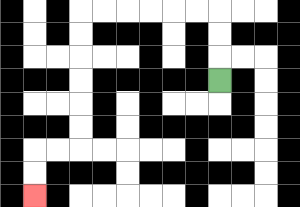{'start': '[9, 3]', 'end': '[1, 8]', 'path_directions': 'U,U,U,L,L,L,L,L,L,D,D,D,D,D,D,L,L,D,D', 'path_coordinates': '[[9, 3], [9, 2], [9, 1], [9, 0], [8, 0], [7, 0], [6, 0], [5, 0], [4, 0], [3, 0], [3, 1], [3, 2], [3, 3], [3, 4], [3, 5], [3, 6], [2, 6], [1, 6], [1, 7], [1, 8]]'}